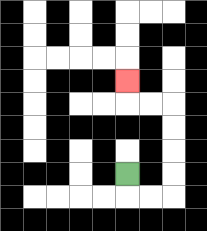{'start': '[5, 7]', 'end': '[5, 3]', 'path_directions': 'D,R,R,U,U,U,U,L,L,U', 'path_coordinates': '[[5, 7], [5, 8], [6, 8], [7, 8], [7, 7], [7, 6], [7, 5], [7, 4], [6, 4], [5, 4], [5, 3]]'}